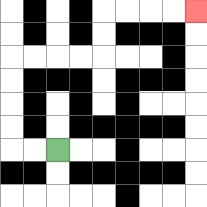{'start': '[2, 6]', 'end': '[8, 0]', 'path_directions': 'L,L,U,U,U,U,R,R,R,R,U,U,R,R,R,R', 'path_coordinates': '[[2, 6], [1, 6], [0, 6], [0, 5], [0, 4], [0, 3], [0, 2], [1, 2], [2, 2], [3, 2], [4, 2], [4, 1], [4, 0], [5, 0], [6, 0], [7, 0], [8, 0]]'}